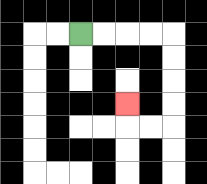{'start': '[3, 1]', 'end': '[5, 4]', 'path_directions': 'R,R,R,R,D,D,D,D,L,L,U', 'path_coordinates': '[[3, 1], [4, 1], [5, 1], [6, 1], [7, 1], [7, 2], [7, 3], [7, 4], [7, 5], [6, 5], [5, 5], [5, 4]]'}